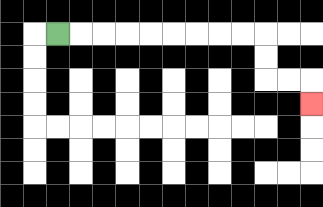{'start': '[2, 1]', 'end': '[13, 4]', 'path_directions': 'R,R,R,R,R,R,R,R,R,D,D,R,R,D', 'path_coordinates': '[[2, 1], [3, 1], [4, 1], [5, 1], [6, 1], [7, 1], [8, 1], [9, 1], [10, 1], [11, 1], [11, 2], [11, 3], [12, 3], [13, 3], [13, 4]]'}